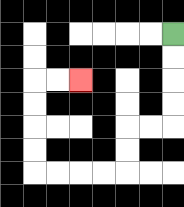{'start': '[7, 1]', 'end': '[3, 3]', 'path_directions': 'D,D,D,D,L,L,D,D,L,L,L,L,U,U,U,U,R,R', 'path_coordinates': '[[7, 1], [7, 2], [7, 3], [7, 4], [7, 5], [6, 5], [5, 5], [5, 6], [5, 7], [4, 7], [3, 7], [2, 7], [1, 7], [1, 6], [1, 5], [1, 4], [1, 3], [2, 3], [3, 3]]'}